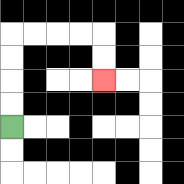{'start': '[0, 5]', 'end': '[4, 3]', 'path_directions': 'U,U,U,U,R,R,R,R,D,D', 'path_coordinates': '[[0, 5], [0, 4], [0, 3], [0, 2], [0, 1], [1, 1], [2, 1], [3, 1], [4, 1], [4, 2], [4, 3]]'}